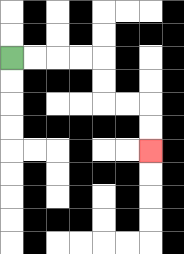{'start': '[0, 2]', 'end': '[6, 6]', 'path_directions': 'R,R,R,R,D,D,R,R,D,D', 'path_coordinates': '[[0, 2], [1, 2], [2, 2], [3, 2], [4, 2], [4, 3], [4, 4], [5, 4], [6, 4], [6, 5], [6, 6]]'}